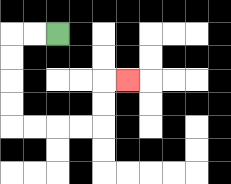{'start': '[2, 1]', 'end': '[5, 3]', 'path_directions': 'L,L,D,D,D,D,R,R,R,R,U,U,R', 'path_coordinates': '[[2, 1], [1, 1], [0, 1], [0, 2], [0, 3], [0, 4], [0, 5], [1, 5], [2, 5], [3, 5], [4, 5], [4, 4], [4, 3], [5, 3]]'}